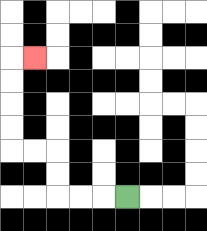{'start': '[5, 8]', 'end': '[1, 2]', 'path_directions': 'L,L,L,U,U,L,L,U,U,U,U,R', 'path_coordinates': '[[5, 8], [4, 8], [3, 8], [2, 8], [2, 7], [2, 6], [1, 6], [0, 6], [0, 5], [0, 4], [0, 3], [0, 2], [1, 2]]'}